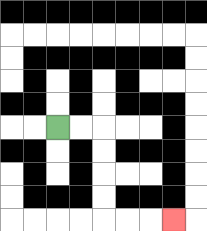{'start': '[2, 5]', 'end': '[7, 9]', 'path_directions': 'R,R,D,D,D,D,R,R,R', 'path_coordinates': '[[2, 5], [3, 5], [4, 5], [4, 6], [4, 7], [4, 8], [4, 9], [5, 9], [6, 9], [7, 9]]'}